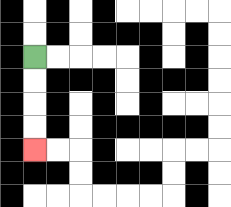{'start': '[1, 2]', 'end': '[1, 6]', 'path_directions': 'D,D,D,D', 'path_coordinates': '[[1, 2], [1, 3], [1, 4], [1, 5], [1, 6]]'}